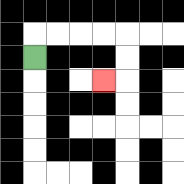{'start': '[1, 2]', 'end': '[4, 3]', 'path_directions': 'U,R,R,R,R,D,D,L', 'path_coordinates': '[[1, 2], [1, 1], [2, 1], [3, 1], [4, 1], [5, 1], [5, 2], [5, 3], [4, 3]]'}